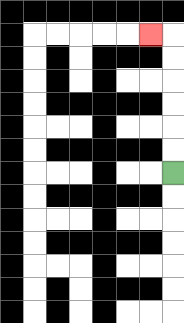{'start': '[7, 7]', 'end': '[6, 1]', 'path_directions': 'U,U,U,U,U,U,L', 'path_coordinates': '[[7, 7], [7, 6], [7, 5], [7, 4], [7, 3], [7, 2], [7, 1], [6, 1]]'}